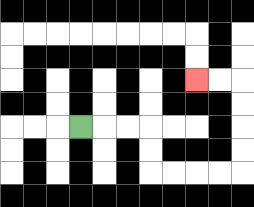{'start': '[3, 5]', 'end': '[8, 3]', 'path_directions': 'R,R,R,D,D,R,R,R,R,U,U,U,U,L,L', 'path_coordinates': '[[3, 5], [4, 5], [5, 5], [6, 5], [6, 6], [6, 7], [7, 7], [8, 7], [9, 7], [10, 7], [10, 6], [10, 5], [10, 4], [10, 3], [9, 3], [8, 3]]'}